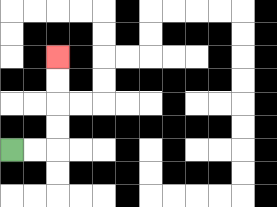{'start': '[0, 6]', 'end': '[2, 2]', 'path_directions': 'R,R,U,U,U,U', 'path_coordinates': '[[0, 6], [1, 6], [2, 6], [2, 5], [2, 4], [2, 3], [2, 2]]'}